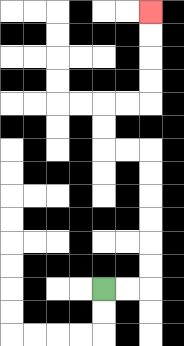{'start': '[4, 12]', 'end': '[6, 0]', 'path_directions': 'R,R,U,U,U,U,U,U,L,L,U,U,R,R,U,U,U,U', 'path_coordinates': '[[4, 12], [5, 12], [6, 12], [6, 11], [6, 10], [6, 9], [6, 8], [6, 7], [6, 6], [5, 6], [4, 6], [4, 5], [4, 4], [5, 4], [6, 4], [6, 3], [6, 2], [6, 1], [6, 0]]'}